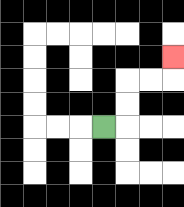{'start': '[4, 5]', 'end': '[7, 2]', 'path_directions': 'R,U,U,R,R,U', 'path_coordinates': '[[4, 5], [5, 5], [5, 4], [5, 3], [6, 3], [7, 3], [7, 2]]'}